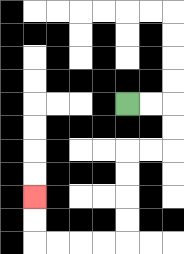{'start': '[5, 4]', 'end': '[1, 8]', 'path_directions': 'R,R,D,D,L,L,D,D,D,D,L,L,L,L,U,U', 'path_coordinates': '[[5, 4], [6, 4], [7, 4], [7, 5], [7, 6], [6, 6], [5, 6], [5, 7], [5, 8], [5, 9], [5, 10], [4, 10], [3, 10], [2, 10], [1, 10], [1, 9], [1, 8]]'}